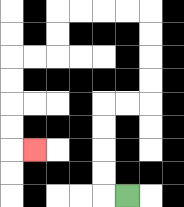{'start': '[5, 8]', 'end': '[1, 6]', 'path_directions': 'L,U,U,U,U,R,R,U,U,U,U,L,L,L,L,D,D,L,L,D,D,D,D,R', 'path_coordinates': '[[5, 8], [4, 8], [4, 7], [4, 6], [4, 5], [4, 4], [5, 4], [6, 4], [6, 3], [6, 2], [6, 1], [6, 0], [5, 0], [4, 0], [3, 0], [2, 0], [2, 1], [2, 2], [1, 2], [0, 2], [0, 3], [0, 4], [0, 5], [0, 6], [1, 6]]'}